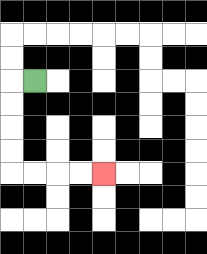{'start': '[1, 3]', 'end': '[4, 7]', 'path_directions': 'L,D,D,D,D,R,R,R,R', 'path_coordinates': '[[1, 3], [0, 3], [0, 4], [0, 5], [0, 6], [0, 7], [1, 7], [2, 7], [3, 7], [4, 7]]'}